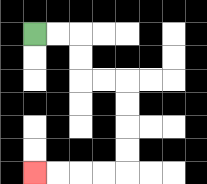{'start': '[1, 1]', 'end': '[1, 7]', 'path_directions': 'R,R,D,D,R,R,D,D,D,D,L,L,L,L', 'path_coordinates': '[[1, 1], [2, 1], [3, 1], [3, 2], [3, 3], [4, 3], [5, 3], [5, 4], [5, 5], [5, 6], [5, 7], [4, 7], [3, 7], [2, 7], [1, 7]]'}